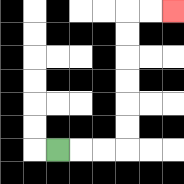{'start': '[2, 6]', 'end': '[7, 0]', 'path_directions': 'R,R,R,U,U,U,U,U,U,R,R', 'path_coordinates': '[[2, 6], [3, 6], [4, 6], [5, 6], [5, 5], [5, 4], [5, 3], [5, 2], [5, 1], [5, 0], [6, 0], [7, 0]]'}